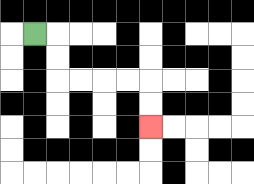{'start': '[1, 1]', 'end': '[6, 5]', 'path_directions': 'R,D,D,R,R,R,R,D,D', 'path_coordinates': '[[1, 1], [2, 1], [2, 2], [2, 3], [3, 3], [4, 3], [5, 3], [6, 3], [6, 4], [6, 5]]'}